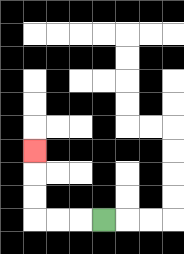{'start': '[4, 9]', 'end': '[1, 6]', 'path_directions': 'L,L,L,U,U,U', 'path_coordinates': '[[4, 9], [3, 9], [2, 9], [1, 9], [1, 8], [1, 7], [1, 6]]'}